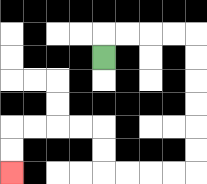{'start': '[4, 2]', 'end': '[0, 7]', 'path_directions': 'U,R,R,R,R,D,D,D,D,D,D,L,L,L,L,U,U,L,L,L,L,D,D', 'path_coordinates': '[[4, 2], [4, 1], [5, 1], [6, 1], [7, 1], [8, 1], [8, 2], [8, 3], [8, 4], [8, 5], [8, 6], [8, 7], [7, 7], [6, 7], [5, 7], [4, 7], [4, 6], [4, 5], [3, 5], [2, 5], [1, 5], [0, 5], [0, 6], [0, 7]]'}